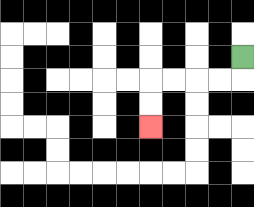{'start': '[10, 2]', 'end': '[6, 5]', 'path_directions': 'D,L,L,L,L,D,D', 'path_coordinates': '[[10, 2], [10, 3], [9, 3], [8, 3], [7, 3], [6, 3], [6, 4], [6, 5]]'}